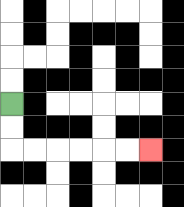{'start': '[0, 4]', 'end': '[6, 6]', 'path_directions': 'D,D,R,R,R,R,R,R', 'path_coordinates': '[[0, 4], [0, 5], [0, 6], [1, 6], [2, 6], [3, 6], [4, 6], [5, 6], [6, 6]]'}